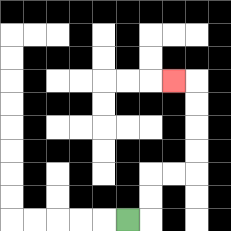{'start': '[5, 9]', 'end': '[7, 3]', 'path_directions': 'R,U,U,R,R,U,U,U,U,L', 'path_coordinates': '[[5, 9], [6, 9], [6, 8], [6, 7], [7, 7], [8, 7], [8, 6], [8, 5], [8, 4], [8, 3], [7, 3]]'}